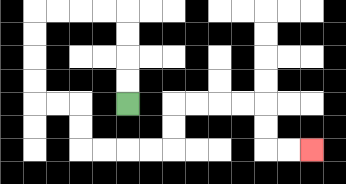{'start': '[5, 4]', 'end': '[13, 6]', 'path_directions': 'U,U,U,U,L,L,L,L,D,D,D,D,R,R,D,D,R,R,R,R,U,U,R,R,R,R,D,D,R,R', 'path_coordinates': '[[5, 4], [5, 3], [5, 2], [5, 1], [5, 0], [4, 0], [3, 0], [2, 0], [1, 0], [1, 1], [1, 2], [1, 3], [1, 4], [2, 4], [3, 4], [3, 5], [3, 6], [4, 6], [5, 6], [6, 6], [7, 6], [7, 5], [7, 4], [8, 4], [9, 4], [10, 4], [11, 4], [11, 5], [11, 6], [12, 6], [13, 6]]'}